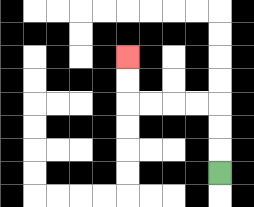{'start': '[9, 7]', 'end': '[5, 2]', 'path_directions': 'U,U,U,L,L,L,L,U,U', 'path_coordinates': '[[9, 7], [9, 6], [9, 5], [9, 4], [8, 4], [7, 4], [6, 4], [5, 4], [5, 3], [5, 2]]'}